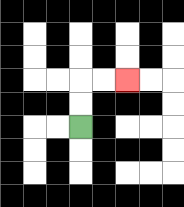{'start': '[3, 5]', 'end': '[5, 3]', 'path_directions': 'U,U,R,R', 'path_coordinates': '[[3, 5], [3, 4], [3, 3], [4, 3], [5, 3]]'}